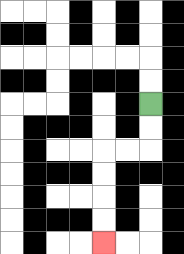{'start': '[6, 4]', 'end': '[4, 10]', 'path_directions': 'D,D,L,L,D,D,D,D', 'path_coordinates': '[[6, 4], [6, 5], [6, 6], [5, 6], [4, 6], [4, 7], [4, 8], [4, 9], [4, 10]]'}